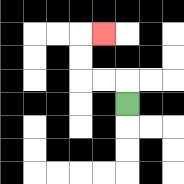{'start': '[5, 4]', 'end': '[4, 1]', 'path_directions': 'U,L,L,U,U,R', 'path_coordinates': '[[5, 4], [5, 3], [4, 3], [3, 3], [3, 2], [3, 1], [4, 1]]'}